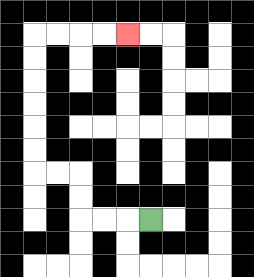{'start': '[6, 9]', 'end': '[5, 1]', 'path_directions': 'L,L,L,U,U,L,L,U,U,U,U,U,U,R,R,R,R', 'path_coordinates': '[[6, 9], [5, 9], [4, 9], [3, 9], [3, 8], [3, 7], [2, 7], [1, 7], [1, 6], [1, 5], [1, 4], [1, 3], [1, 2], [1, 1], [2, 1], [3, 1], [4, 1], [5, 1]]'}